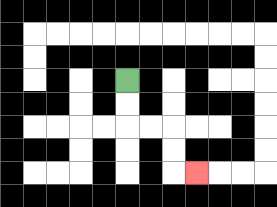{'start': '[5, 3]', 'end': '[8, 7]', 'path_directions': 'D,D,R,R,D,D,R', 'path_coordinates': '[[5, 3], [5, 4], [5, 5], [6, 5], [7, 5], [7, 6], [7, 7], [8, 7]]'}